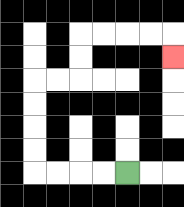{'start': '[5, 7]', 'end': '[7, 2]', 'path_directions': 'L,L,L,L,U,U,U,U,R,R,U,U,R,R,R,R,D', 'path_coordinates': '[[5, 7], [4, 7], [3, 7], [2, 7], [1, 7], [1, 6], [1, 5], [1, 4], [1, 3], [2, 3], [3, 3], [3, 2], [3, 1], [4, 1], [5, 1], [6, 1], [7, 1], [7, 2]]'}